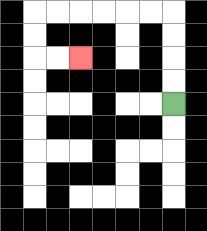{'start': '[7, 4]', 'end': '[3, 2]', 'path_directions': 'U,U,U,U,L,L,L,L,L,L,D,D,R,R', 'path_coordinates': '[[7, 4], [7, 3], [7, 2], [7, 1], [7, 0], [6, 0], [5, 0], [4, 0], [3, 0], [2, 0], [1, 0], [1, 1], [1, 2], [2, 2], [3, 2]]'}